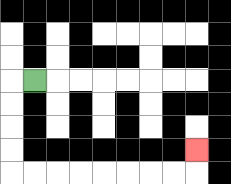{'start': '[1, 3]', 'end': '[8, 6]', 'path_directions': 'L,D,D,D,D,R,R,R,R,R,R,R,R,U', 'path_coordinates': '[[1, 3], [0, 3], [0, 4], [0, 5], [0, 6], [0, 7], [1, 7], [2, 7], [3, 7], [4, 7], [5, 7], [6, 7], [7, 7], [8, 7], [8, 6]]'}